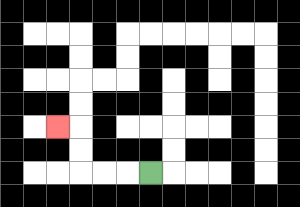{'start': '[6, 7]', 'end': '[2, 5]', 'path_directions': 'L,L,L,U,U,L', 'path_coordinates': '[[6, 7], [5, 7], [4, 7], [3, 7], [3, 6], [3, 5], [2, 5]]'}